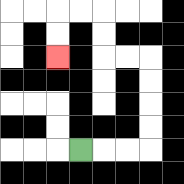{'start': '[3, 6]', 'end': '[2, 2]', 'path_directions': 'R,R,R,U,U,U,U,L,L,U,U,L,L,D,D', 'path_coordinates': '[[3, 6], [4, 6], [5, 6], [6, 6], [6, 5], [6, 4], [6, 3], [6, 2], [5, 2], [4, 2], [4, 1], [4, 0], [3, 0], [2, 0], [2, 1], [2, 2]]'}